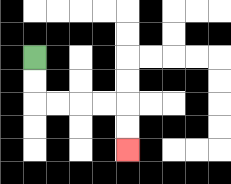{'start': '[1, 2]', 'end': '[5, 6]', 'path_directions': 'D,D,R,R,R,R,D,D', 'path_coordinates': '[[1, 2], [1, 3], [1, 4], [2, 4], [3, 4], [4, 4], [5, 4], [5, 5], [5, 6]]'}